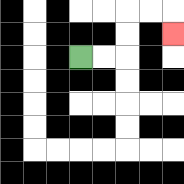{'start': '[3, 2]', 'end': '[7, 1]', 'path_directions': 'R,R,U,U,R,R,D', 'path_coordinates': '[[3, 2], [4, 2], [5, 2], [5, 1], [5, 0], [6, 0], [7, 0], [7, 1]]'}